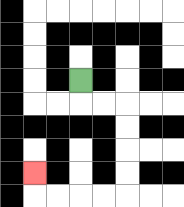{'start': '[3, 3]', 'end': '[1, 7]', 'path_directions': 'D,R,R,D,D,D,D,L,L,L,L,U', 'path_coordinates': '[[3, 3], [3, 4], [4, 4], [5, 4], [5, 5], [5, 6], [5, 7], [5, 8], [4, 8], [3, 8], [2, 8], [1, 8], [1, 7]]'}